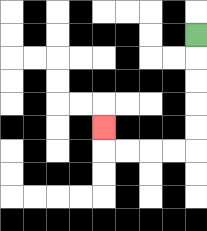{'start': '[8, 1]', 'end': '[4, 5]', 'path_directions': 'D,D,D,D,D,L,L,L,L,U', 'path_coordinates': '[[8, 1], [8, 2], [8, 3], [8, 4], [8, 5], [8, 6], [7, 6], [6, 6], [5, 6], [4, 6], [4, 5]]'}